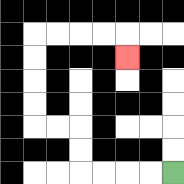{'start': '[7, 7]', 'end': '[5, 2]', 'path_directions': 'L,L,L,L,U,U,L,L,U,U,U,U,R,R,R,R,D', 'path_coordinates': '[[7, 7], [6, 7], [5, 7], [4, 7], [3, 7], [3, 6], [3, 5], [2, 5], [1, 5], [1, 4], [1, 3], [1, 2], [1, 1], [2, 1], [3, 1], [4, 1], [5, 1], [5, 2]]'}